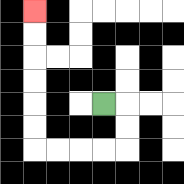{'start': '[4, 4]', 'end': '[1, 0]', 'path_directions': 'R,D,D,L,L,L,L,U,U,U,U,U,U', 'path_coordinates': '[[4, 4], [5, 4], [5, 5], [5, 6], [4, 6], [3, 6], [2, 6], [1, 6], [1, 5], [1, 4], [1, 3], [1, 2], [1, 1], [1, 0]]'}